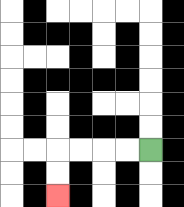{'start': '[6, 6]', 'end': '[2, 8]', 'path_directions': 'L,L,L,L,D,D', 'path_coordinates': '[[6, 6], [5, 6], [4, 6], [3, 6], [2, 6], [2, 7], [2, 8]]'}